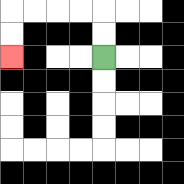{'start': '[4, 2]', 'end': '[0, 2]', 'path_directions': 'U,U,L,L,L,L,D,D', 'path_coordinates': '[[4, 2], [4, 1], [4, 0], [3, 0], [2, 0], [1, 0], [0, 0], [0, 1], [0, 2]]'}